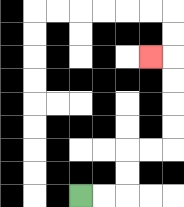{'start': '[3, 8]', 'end': '[6, 2]', 'path_directions': 'R,R,U,U,R,R,U,U,U,U,L', 'path_coordinates': '[[3, 8], [4, 8], [5, 8], [5, 7], [5, 6], [6, 6], [7, 6], [7, 5], [7, 4], [7, 3], [7, 2], [6, 2]]'}